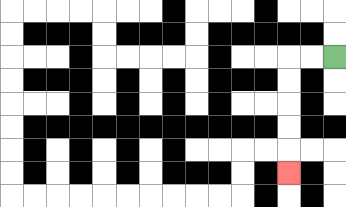{'start': '[14, 2]', 'end': '[12, 7]', 'path_directions': 'L,L,D,D,D,D,D', 'path_coordinates': '[[14, 2], [13, 2], [12, 2], [12, 3], [12, 4], [12, 5], [12, 6], [12, 7]]'}